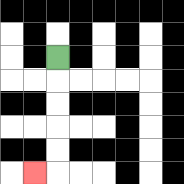{'start': '[2, 2]', 'end': '[1, 7]', 'path_directions': 'D,D,D,D,D,L', 'path_coordinates': '[[2, 2], [2, 3], [2, 4], [2, 5], [2, 6], [2, 7], [1, 7]]'}